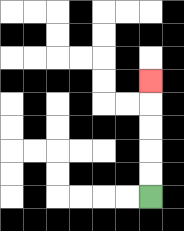{'start': '[6, 8]', 'end': '[6, 3]', 'path_directions': 'U,U,U,U,U', 'path_coordinates': '[[6, 8], [6, 7], [6, 6], [6, 5], [6, 4], [6, 3]]'}